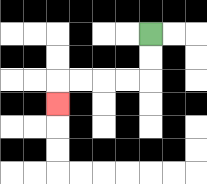{'start': '[6, 1]', 'end': '[2, 4]', 'path_directions': 'D,D,L,L,L,L,D', 'path_coordinates': '[[6, 1], [6, 2], [6, 3], [5, 3], [4, 3], [3, 3], [2, 3], [2, 4]]'}